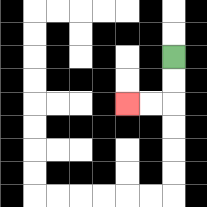{'start': '[7, 2]', 'end': '[5, 4]', 'path_directions': 'D,D,L,L', 'path_coordinates': '[[7, 2], [7, 3], [7, 4], [6, 4], [5, 4]]'}